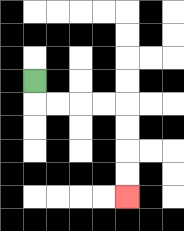{'start': '[1, 3]', 'end': '[5, 8]', 'path_directions': 'D,R,R,R,R,D,D,D,D', 'path_coordinates': '[[1, 3], [1, 4], [2, 4], [3, 4], [4, 4], [5, 4], [5, 5], [5, 6], [5, 7], [5, 8]]'}